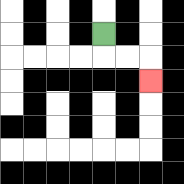{'start': '[4, 1]', 'end': '[6, 3]', 'path_directions': 'D,R,R,D', 'path_coordinates': '[[4, 1], [4, 2], [5, 2], [6, 2], [6, 3]]'}